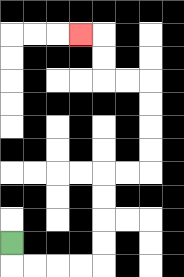{'start': '[0, 10]', 'end': '[3, 1]', 'path_directions': 'D,R,R,R,R,U,U,U,U,R,R,U,U,U,U,L,L,U,U,L', 'path_coordinates': '[[0, 10], [0, 11], [1, 11], [2, 11], [3, 11], [4, 11], [4, 10], [4, 9], [4, 8], [4, 7], [5, 7], [6, 7], [6, 6], [6, 5], [6, 4], [6, 3], [5, 3], [4, 3], [4, 2], [4, 1], [3, 1]]'}